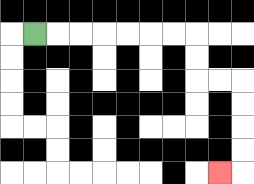{'start': '[1, 1]', 'end': '[9, 7]', 'path_directions': 'R,R,R,R,R,R,R,D,D,R,R,D,D,D,D,L', 'path_coordinates': '[[1, 1], [2, 1], [3, 1], [4, 1], [5, 1], [6, 1], [7, 1], [8, 1], [8, 2], [8, 3], [9, 3], [10, 3], [10, 4], [10, 5], [10, 6], [10, 7], [9, 7]]'}